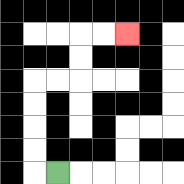{'start': '[2, 7]', 'end': '[5, 1]', 'path_directions': 'L,U,U,U,U,R,R,U,U,R,R', 'path_coordinates': '[[2, 7], [1, 7], [1, 6], [1, 5], [1, 4], [1, 3], [2, 3], [3, 3], [3, 2], [3, 1], [4, 1], [5, 1]]'}